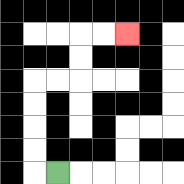{'start': '[2, 7]', 'end': '[5, 1]', 'path_directions': 'L,U,U,U,U,R,R,U,U,R,R', 'path_coordinates': '[[2, 7], [1, 7], [1, 6], [1, 5], [1, 4], [1, 3], [2, 3], [3, 3], [3, 2], [3, 1], [4, 1], [5, 1]]'}